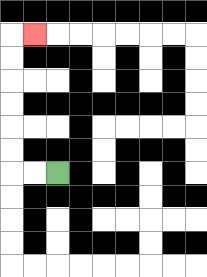{'start': '[2, 7]', 'end': '[1, 1]', 'path_directions': 'L,L,U,U,U,U,U,U,R', 'path_coordinates': '[[2, 7], [1, 7], [0, 7], [0, 6], [0, 5], [0, 4], [0, 3], [0, 2], [0, 1], [1, 1]]'}